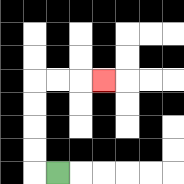{'start': '[2, 7]', 'end': '[4, 3]', 'path_directions': 'L,U,U,U,U,R,R,R', 'path_coordinates': '[[2, 7], [1, 7], [1, 6], [1, 5], [1, 4], [1, 3], [2, 3], [3, 3], [4, 3]]'}